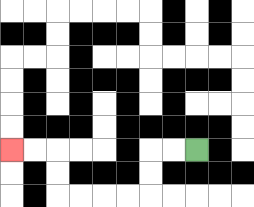{'start': '[8, 6]', 'end': '[0, 6]', 'path_directions': 'L,L,D,D,L,L,L,L,U,U,L,L', 'path_coordinates': '[[8, 6], [7, 6], [6, 6], [6, 7], [6, 8], [5, 8], [4, 8], [3, 8], [2, 8], [2, 7], [2, 6], [1, 6], [0, 6]]'}